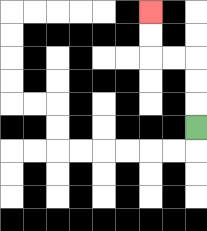{'start': '[8, 5]', 'end': '[6, 0]', 'path_directions': 'U,U,U,L,L,U,U', 'path_coordinates': '[[8, 5], [8, 4], [8, 3], [8, 2], [7, 2], [6, 2], [6, 1], [6, 0]]'}